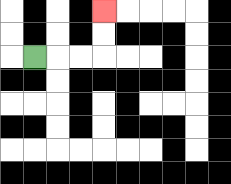{'start': '[1, 2]', 'end': '[4, 0]', 'path_directions': 'R,R,R,U,U', 'path_coordinates': '[[1, 2], [2, 2], [3, 2], [4, 2], [4, 1], [4, 0]]'}